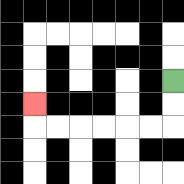{'start': '[7, 3]', 'end': '[1, 4]', 'path_directions': 'D,D,L,L,L,L,L,L,U', 'path_coordinates': '[[7, 3], [7, 4], [7, 5], [6, 5], [5, 5], [4, 5], [3, 5], [2, 5], [1, 5], [1, 4]]'}